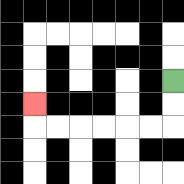{'start': '[7, 3]', 'end': '[1, 4]', 'path_directions': 'D,D,L,L,L,L,L,L,U', 'path_coordinates': '[[7, 3], [7, 4], [7, 5], [6, 5], [5, 5], [4, 5], [3, 5], [2, 5], [1, 5], [1, 4]]'}